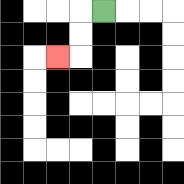{'start': '[4, 0]', 'end': '[2, 2]', 'path_directions': 'L,D,D,L', 'path_coordinates': '[[4, 0], [3, 0], [3, 1], [3, 2], [2, 2]]'}